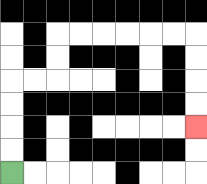{'start': '[0, 7]', 'end': '[8, 5]', 'path_directions': 'U,U,U,U,R,R,U,U,R,R,R,R,R,R,D,D,D,D', 'path_coordinates': '[[0, 7], [0, 6], [0, 5], [0, 4], [0, 3], [1, 3], [2, 3], [2, 2], [2, 1], [3, 1], [4, 1], [5, 1], [6, 1], [7, 1], [8, 1], [8, 2], [8, 3], [8, 4], [8, 5]]'}